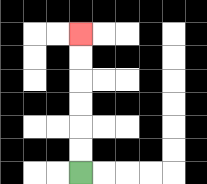{'start': '[3, 7]', 'end': '[3, 1]', 'path_directions': 'U,U,U,U,U,U', 'path_coordinates': '[[3, 7], [3, 6], [3, 5], [3, 4], [3, 3], [3, 2], [3, 1]]'}